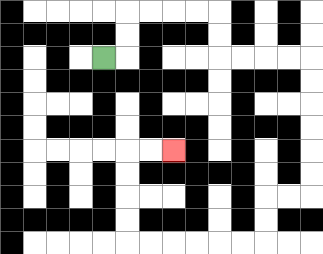{'start': '[4, 2]', 'end': '[7, 6]', 'path_directions': 'R,U,U,R,R,R,R,D,D,R,R,R,R,D,D,D,D,D,D,L,L,D,D,L,L,L,L,L,L,U,U,U,U,R,R', 'path_coordinates': '[[4, 2], [5, 2], [5, 1], [5, 0], [6, 0], [7, 0], [8, 0], [9, 0], [9, 1], [9, 2], [10, 2], [11, 2], [12, 2], [13, 2], [13, 3], [13, 4], [13, 5], [13, 6], [13, 7], [13, 8], [12, 8], [11, 8], [11, 9], [11, 10], [10, 10], [9, 10], [8, 10], [7, 10], [6, 10], [5, 10], [5, 9], [5, 8], [5, 7], [5, 6], [6, 6], [7, 6]]'}